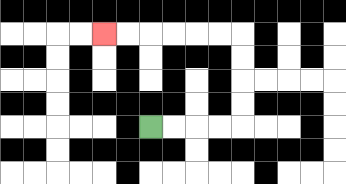{'start': '[6, 5]', 'end': '[4, 1]', 'path_directions': 'R,R,R,R,U,U,U,U,L,L,L,L,L,L', 'path_coordinates': '[[6, 5], [7, 5], [8, 5], [9, 5], [10, 5], [10, 4], [10, 3], [10, 2], [10, 1], [9, 1], [8, 1], [7, 1], [6, 1], [5, 1], [4, 1]]'}